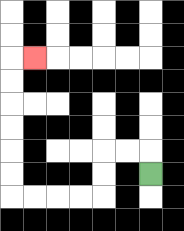{'start': '[6, 7]', 'end': '[1, 2]', 'path_directions': 'U,L,L,D,D,L,L,L,L,U,U,U,U,U,U,R', 'path_coordinates': '[[6, 7], [6, 6], [5, 6], [4, 6], [4, 7], [4, 8], [3, 8], [2, 8], [1, 8], [0, 8], [0, 7], [0, 6], [0, 5], [0, 4], [0, 3], [0, 2], [1, 2]]'}